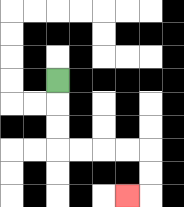{'start': '[2, 3]', 'end': '[5, 8]', 'path_directions': 'D,D,D,R,R,R,R,D,D,L', 'path_coordinates': '[[2, 3], [2, 4], [2, 5], [2, 6], [3, 6], [4, 6], [5, 6], [6, 6], [6, 7], [6, 8], [5, 8]]'}